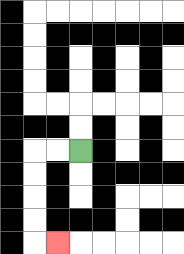{'start': '[3, 6]', 'end': '[2, 10]', 'path_directions': 'L,L,D,D,D,D,R', 'path_coordinates': '[[3, 6], [2, 6], [1, 6], [1, 7], [1, 8], [1, 9], [1, 10], [2, 10]]'}